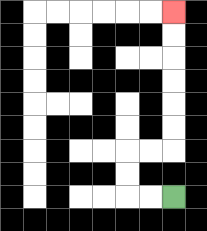{'start': '[7, 8]', 'end': '[7, 0]', 'path_directions': 'L,L,U,U,R,R,U,U,U,U,U,U', 'path_coordinates': '[[7, 8], [6, 8], [5, 8], [5, 7], [5, 6], [6, 6], [7, 6], [7, 5], [7, 4], [7, 3], [7, 2], [7, 1], [7, 0]]'}